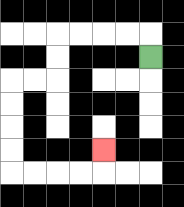{'start': '[6, 2]', 'end': '[4, 6]', 'path_directions': 'U,L,L,L,L,D,D,L,L,D,D,D,D,R,R,R,R,U', 'path_coordinates': '[[6, 2], [6, 1], [5, 1], [4, 1], [3, 1], [2, 1], [2, 2], [2, 3], [1, 3], [0, 3], [0, 4], [0, 5], [0, 6], [0, 7], [1, 7], [2, 7], [3, 7], [4, 7], [4, 6]]'}